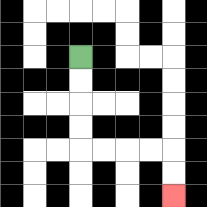{'start': '[3, 2]', 'end': '[7, 8]', 'path_directions': 'D,D,D,D,R,R,R,R,D,D', 'path_coordinates': '[[3, 2], [3, 3], [3, 4], [3, 5], [3, 6], [4, 6], [5, 6], [6, 6], [7, 6], [7, 7], [7, 8]]'}